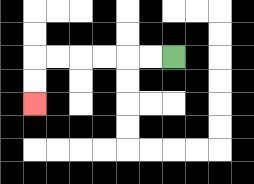{'start': '[7, 2]', 'end': '[1, 4]', 'path_directions': 'L,L,L,L,L,L,D,D', 'path_coordinates': '[[7, 2], [6, 2], [5, 2], [4, 2], [3, 2], [2, 2], [1, 2], [1, 3], [1, 4]]'}